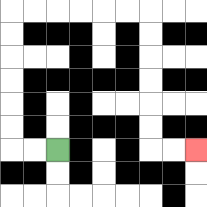{'start': '[2, 6]', 'end': '[8, 6]', 'path_directions': 'L,L,U,U,U,U,U,U,R,R,R,R,R,R,D,D,D,D,D,D,R,R', 'path_coordinates': '[[2, 6], [1, 6], [0, 6], [0, 5], [0, 4], [0, 3], [0, 2], [0, 1], [0, 0], [1, 0], [2, 0], [3, 0], [4, 0], [5, 0], [6, 0], [6, 1], [6, 2], [6, 3], [6, 4], [6, 5], [6, 6], [7, 6], [8, 6]]'}